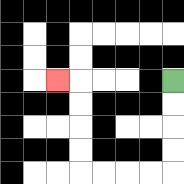{'start': '[7, 3]', 'end': '[2, 3]', 'path_directions': 'D,D,D,D,L,L,L,L,U,U,U,U,L', 'path_coordinates': '[[7, 3], [7, 4], [7, 5], [7, 6], [7, 7], [6, 7], [5, 7], [4, 7], [3, 7], [3, 6], [3, 5], [3, 4], [3, 3], [2, 3]]'}